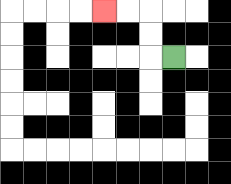{'start': '[7, 2]', 'end': '[4, 0]', 'path_directions': 'L,U,U,L,L', 'path_coordinates': '[[7, 2], [6, 2], [6, 1], [6, 0], [5, 0], [4, 0]]'}